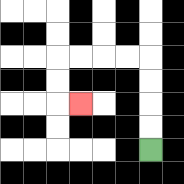{'start': '[6, 6]', 'end': '[3, 4]', 'path_directions': 'U,U,U,U,L,L,L,L,D,D,R', 'path_coordinates': '[[6, 6], [6, 5], [6, 4], [6, 3], [6, 2], [5, 2], [4, 2], [3, 2], [2, 2], [2, 3], [2, 4], [3, 4]]'}